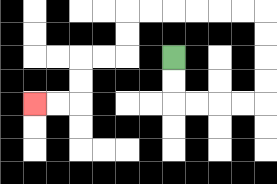{'start': '[7, 2]', 'end': '[1, 4]', 'path_directions': 'D,D,R,R,R,R,U,U,U,U,L,L,L,L,L,L,D,D,L,L,D,D,L,L', 'path_coordinates': '[[7, 2], [7, 3], [7, 4], [8, 4], [9, 4], [10, 4], [11, 4], [11, 3], [11, 2], [11, 1], [11, 0], [10, 0], [9, 0], [8, 0], [7, 0], [6, 0], [5, 0], [5, 1], [5, 2], [4, 2], [3, 2], [3, 3], [3, 4], [2, 4], [1, 4]]'}